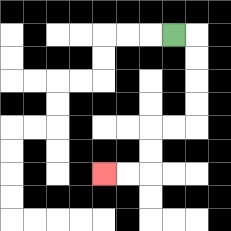{'start': '[7, 1]', 'end': '[4, 7]', 'path_directions': 'R,D,D,D,D,L,L,D,D,L,L', 'path_coordinates': '[[7, 1], [8, 1], [8, 2], [8, 3], [8, 4], [8, 5], [7, 5], [6, 5], [6, 6], [6, 7], [5, 7], [4, 7]]'}